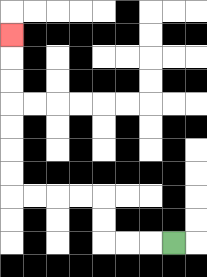{'start': '[7, 10]', 'end': '[0, 1]', 'path_directions': 'L,L,L,U,U,L,L,L,L,U,U,U,U,U,U,U', 'path_coordinates': '[[7, 10], [6, 10], [5, 10], [4, 10], [4, 9], [4, 8], [3, 8], [2, 8], [1, 8], [0, 8], [0, 7], [0, 6], [0, 5], [0, 4], [0, 3], [0, 2], [0, 1]]'}